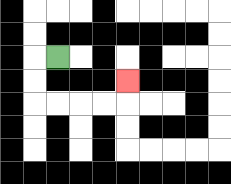{'start': '[2, 2]', 'end': '[5, 3]', 'path_directions': 'L,D,D,R,R,R,R,U', 'path_coordinates': '[[2, 2], [1, 2], [1, 3], [1, 4], [2, 4], [3, 4], [4, 4], [5, 4], [5, 3]]'}